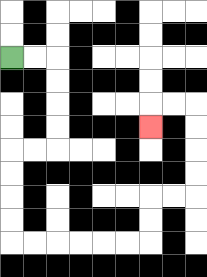{'start': '[0, 2]', 'end': '[6, 5]', 'path_directions': 'R,R,D,D,D,D,L,L,D,D,D,D,R,R,R,R,R,R,U,U,R,R,U,U,U,U,L,L,D', 'path_coordinates': '[[0, 2], [1, 2], [2, 2], [2, 3], [2, 4], [2, 5], [2, 6], [1, 6], [0, 6], [0, 7], [0, 8], [0, 9], [0, 10], [1, 10], [2, 10], [3, 10], [4, 10], [5, 10], [6, 10], [6, 9], [6, 8], [7, 8], [8, 8], [8, 7], [8, 6], [8, 5], [8, 4], [7, 4], [6, 4], [6, 5]]'}